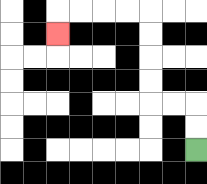{'start': '[8, 6]', 'end': '[2, 1]', 'path_directions': 'U,U,L,L,U,U,U,U,L,L,L,L,D', 'path_coordinates': '[[8, 6], [8, 5], [8, 4], [7, 4], [6, 4], [6, 3], [6, 2], [6, 1], [6, 0], [5, 0], [4, 0], [3, 0], [2, 0], [2, 1]]'}